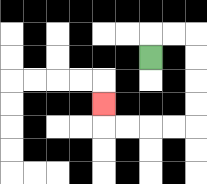{'start': '[6, 2]', 'end': '[4, 4]', 'path_directions': 'U,R,R,D,D,D,D,L,L,L,L,U', 'path_coordinates': '[[6, 2], [6, 1], [7, 1], [8, 1], [8, 2], [8, 3], [8, 4], [8, 5], [7, 5], [6, 5], [5, 5], [4, 5], [4, 4]]'}